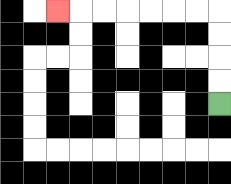{'start': '[9, 4]', 'end': '[2, 0]', 'path_directions': 'U,U,U,U,L,L,L,L,L,L,L', 'path_coordinates': '[[9, 4], [9, 3], [9, 2], [9, 1], [9, 0], [8, 0], [7, 0], [6, 0], [5, 0], [4, 0], [3, 0], [2, 0]]'}